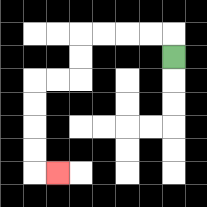{'start': '[7, 2]', 'end': '[2, 7]', 'path_directions': 'U,L,L,L,L,D,D,L,L,D,D,D,D,R', 'path_coordinates': '[[7, 2], [7, 1], [6, 1], [5, 1], [4, 1], [3, 1], [3, 2], [3, 3], [2, 3], [1, 3], [1, 4], [1, 5], [1, 6], [1, 7], [2, 7]]'}